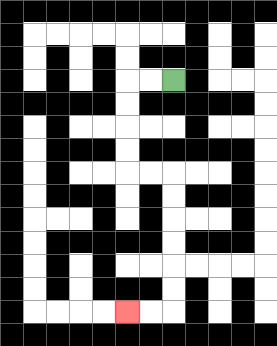{'start': '[7, 3]', 'end': '[5, 13]', 'path_directions': 'L,L,D,D,D,D,R,R,D,D,D,D,D,D,L,L', 'path_coordinates': '[[7, 3], [6, 3], [5, 3], [5, 4], [5, 5], [5, 6], [5, 7], [6, 7], [7, 7], [7, 8], [7, 9], [7, 10], [7, 11], [7, 12], [7, 13], [6, 13], [5, 13]]'}